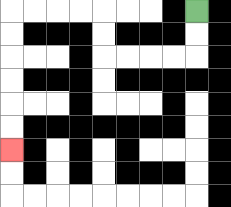{'start': '[8, 0]', 'end': '[0, 6]', 'path_directions': 'D,D,L,L,L,L,U,U,L,L,L,L,D,D,D,D,D,D', 'path_coordinates': '[[8, 0], [8, 1], [8, 2], [7, 2], [6, 2], [5, 2], [4, 2], [4, 1], [4, 0], [3, 0], [2, 0], [1, 0], [0, 0], [0, 1], [0, 2], [0, 3], [0, 4], [0, 5], [0, 6]]'}